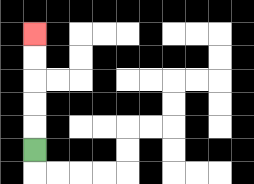{'start': '[1, 6]', 'end': '[1, 1]', 'path_directions': 'U,U,U,U,U', 'path_coordinates': '[[1, 6], [1, 5], [1, 4], [1, 3], [1, 2], [1, 1]]'}